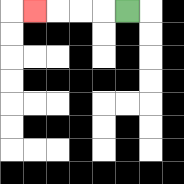{'start': '[5, 0]', 'end': '[1, 0]', 'path_directions': 'L,L,L,L', 'path_coordinates': '[[5, 0], [4, 0], [3, 0], [2, 0], [1, 0]]'}